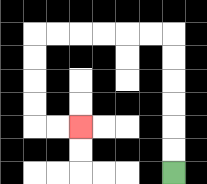{'start': '[7, 7]', 'end': '[3, 5]', 'path_directions': 'U,U,U,U,U,U,L,L,L,L,L,L,D,D,D,D,R,R', 'path_coordinates': '[[7, 7], [7, 6], [7, 5], [7, 4], [7, 3], [7, 2], [7, 1], [6, 1], [5, 1], [4, 1], [3, 1], [2, 1], [1, 1], [1, 2], [1, 3], [1, 4], [1, 5], [2, 5], [3, 5]]'}